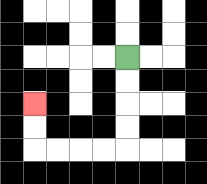{'start': '[5, 2]', 'end': '[1, 4]', 'path_directions': 'D,D,D,D,L,L,L,L,U,U', 'path_coordinates': '[[5, 2], [5, 3], [5, 4], [5, 5], [5, 6], [4, 6], [3, 6], [2, 6], [1, 6], [1, 5], [1, 4]]'}